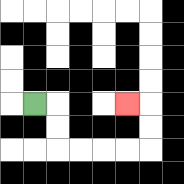{'start': '[1, 4]', 'end': '[5, 4]', 'path_directions': 'R,D,D,R,R,R,R,U,U,L', 'path_coordinates': '[[1, 4], [2, 4], [2, 5], [2, 6], [3, 6], [4, 6], [5, 6], [6, 6], [6, 5], [6, 4], [5, 4]]'}